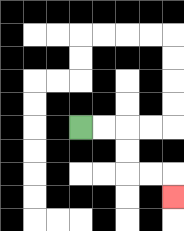{'start': '[3, 5]', 'end': '[7, 8]', 'path_directions': 'R,R,D,D,R,R,D', 'path_coordinates': '[[3, 5], [4, 5], [5, 5], [5, 6], [5, 7], [6, 7], [7, 7], [7, 8]]'}